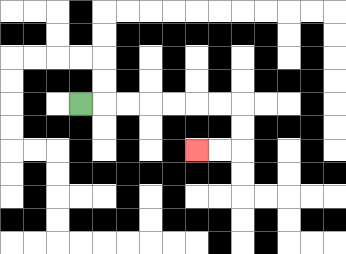{'start': '[3, 4]', 'end': '[8, 6]', 'path_directions': 'R,R,R,R,R,R,R,D,D,L,L', 'path_coordinates': '[[3, 4], [4, 4], [5, 4], [6, 4], [7, 4], [8, 4], [9, 4], [10, 4], [10, 5], [10, 6], [9, 6], [8, 6]]'}